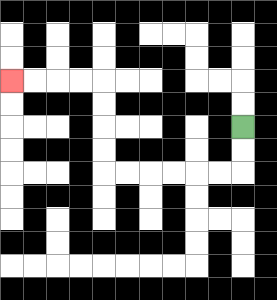{'start': '[10, 5]', 'end': '[0, 3]', 'path_directions': 'D,D,L,L,L,L,L,L,U,U,U,U,L,L,L,L', 'path_coordinates': '[[10, 5], [10, 6], [10, 7], [9, 7], [8, 7], [7, 7], [6, 7], [5, 7], [4, 7], [4, 6], [4, 5], [4, 4], [4, 3], [3, 3], [2, 3], [1, 3], [0, 3]]'}